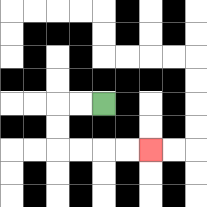{'start': '[4, 4]', 'end': '[6, 6]', 'path_directions': 'L,L,D,D,R,R,R,R', 'path_coordinates': '[[4, 4], [3, 4], [2, 4], [2, 5], [2, 6], [3, 6], [4, 6], [5, 6], [6, 6]]'}